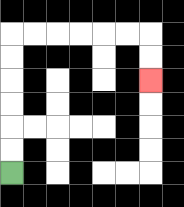{'start': '[0, 7]', 'end': '[6, 3]', 'path_directions': 'U,U,U,U,U,U,R,R,R,R,R,R,D,D', 'path_coordinates': '[[0, 7], [0, 6], [0, 5], [0, 4], [0, 3], [0, 2], [0, 1], [1, 1], [2, 1], [3, 1], [4, 1], [5, 1], [6, 1], [6, 2], [6, 3]]'}